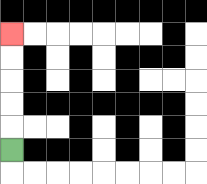{'start': '[0, 6]', 'end': '[0, 1]', 'path_directions': 'U,U,U,U,U', 'path_coordinates': '[[0, 6], [0, 5], [0, 4], [0, 3], [0, 2], [0, 1]]'}